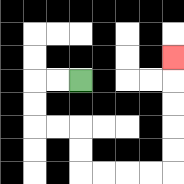{'start': '[3, 3]', 'end': '[7, 2]', 'path_directions': 'L,L,D,D,R,R,D,D,R,R,R,R,U,U,U,U,U', 'path_coordinates': '[[3, 3], [2, 3], [1, 3], [1, 4], [1, 5], [2, 5], [3, 5], [3, 6], [3, 7], [4, 7], [5, 7], [6, 7], [7, 7], [7, 6], [7, 5], [7, 4], [7, 3], [7, 2]]'}